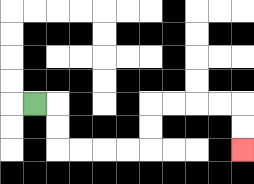{'start': '[1, 4]', 'end': '[10, 6]', 'path_directions': 'R,D,D,R,R,R,R,U,U,R,R,R,R,D,D', 'path_coordinates': '[[1, 4], [2, 4], [2, 5], [2, 6], [3, 6], [4, 6], [5, 6], [6, 6], [6, 5], [6, 4], [7, 4], [8, 4], [9, 4], [10, 4], [10, 5], [10, 6]]'}